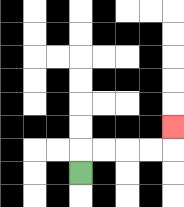{'start': '[3, 7]', 'end': '[7, 5]', 'path_directions': 'U,R,R,R,R,U', 'path_coordinates': '[[3, 7], [3, 6], [4, 6], [5, 6], [6, 6], [7, 6], [7, 5]]'}